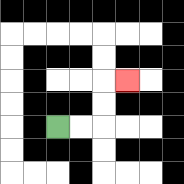{'start': '[2, 5]', 'end': '[5, 3]', 'path_directions': 'R,R,U,U,R', 'path_coordinates': '[[2, 5], [3, 5], [4, 5], [4, 4], [4, 3], [5, 3]]'}